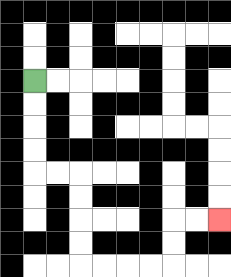{'start': '[1, 3]', 'end': '[9, 9]', 'path_directions': 'D,D,D,D,R,R,D,D,D,D,R,R,R,R,U,U,R,R', 'path_coordinates': '[[1, 3], [1, 4], [1, 5], [1, 6], [1, 7], [2, 7], [3, 7], [3, 8], [3, 9], [3, 10], [3, 11], [4, 11], [5, 11], [6, 11], [7, 11], [7, 10], [7, 9], [8, 9], [9, 9]]'}